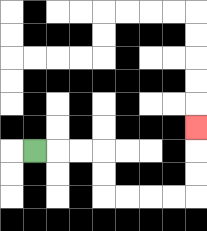{'start': '[1, 6]', 'end': '[8, 5]', 'path_directions': 'R,R,R,D,D,R,R,R,R,U,U,U', 'path_coordinates': '[[1, 6], [2, 6], [3, 6], [4, 6], [4, 7], [4, 8], [5, 8], [6, 8], [7, 8], [8, 8], [8, 7], [8, 6], [8, 5]]'}